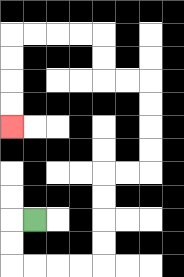{'start': '[1, 9]', 'end': '[0, 5]', 'path_directions': 'L,D,D,R,R,R,R,U,U,U,U,R,R,U,U,U,U,L,L,U,U,L,L,L,L,D,D,D,D', 'path_coordinates': '[[1, 9], [0, 9], [0, 10], [0, 11], [1, 11], [2, 11], [3, 11], [4, 11], [4, 10], [4, 9], [4, 8], [4, 7], [5, 7], [6, 7], [6, 6], [6, 5], [6, 4], [6, 3], [5, 3], [4, 3], [4, 2], [4, 1], [3, 1], [2, 1], [1, 1], [0, 1], [0, 2], [0, 3], [0, 4], [0, 5]]'}